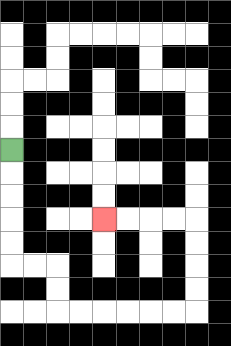{'start': '[0, 6]', 'end': '[4, 9]', 'path_directions': 'D,D,D,D,D,R,R,D,D,R,R,R,R,R,R,U,U,U,U,L,L,L,L', 'path_coordinates': '[[0, 6], [0, 7], [0, 8], [0, 9], [0, 10], [0, 11], [1, 11], [2, 11], [2, 12], [2, 13], [3, 13], [4, 13], [5, 13], [6, 13], [7, 13], [8, 13], [8, 12], [8, 11], [8, 10], [8, 9], [7, 9], [6, 9], [5, 9], [4, 9]]'}